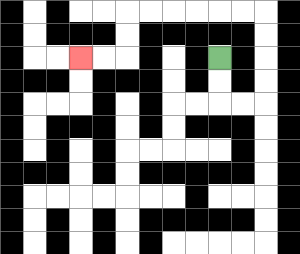{'start': '[9, 2]', 'end': '[3, 2]', 'path_directions': 'D,D,R,R,U,U,U,U,L,L,L,L,L,L,D,D,L,L', 'path_coordinates': '[[9, 2], [9, 3], [9, 4], [10, 4], [11, 4], [11, 3], [11, 2], [11, 1], [11, 0], [10, 0], [9, 0], [8, 0], [7, 0], [6, 0], [5, 0], [5, 1], [5, 2], [4, 2], [3, 2]]'}